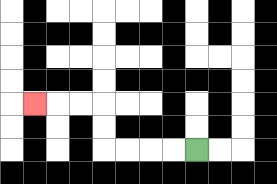{'start': '[8, 6]', 'end': '[1, 4]', 'path_directions': 'L,L,L,L,U,U,L,L,L', 'path_coordinates': '[[8, 6], [7, 6], [6, 6], [5, 6], [4, 6], [4, 5], [4, 4], [3, 4], [2, 4], [1, 4]]'}